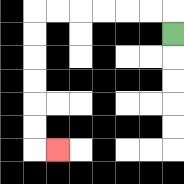{'start': '[7, 1]', 'end': '[2, 6]', 'path_directions': 'U,L,L,L,L,L,L,D,D,D,D,D,D,R', 'path_coordinates': '[[7, 1], [7, 0], [6, 0], [5, 0], [4, 0], [3, 0], [2, 0], [1, 0], [1, 1], [1, 2], [1, 3], [1, 4], [1, 5], [1, 6], [2, 6]]'}